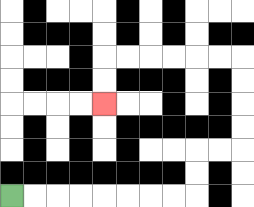{'start': '[0, 8]', 'end': '[4, 4]', 'path_directions': 'R,R,R,R,R,R,R,R,U,U,R,R,U,U,U,U,L,L,L,L,L,L,D,D', 'path_coordinates': '[[0, 8], [1, 8], [2, 8], [3, 8], [4, 8], [5, 8], [6, 8], [7, 8], [8, 8], [8, 7], [8, 6], [9, 6], [10, 6], [10, 5], [10, 4], [10, 3], [10, 2], [9, 2], [8, 2], [7, 2], [6, 2], [5, 2], [4, 2], [4, 3], [4, 4]]'}